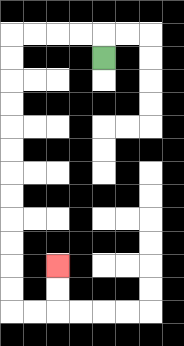{'start': '[4, 2]', 'end': '[2, 11]', 'path_directions': 'U,L,L,L,L,D,D,D,D,D,D,D,D,D,D,D,D,R,R,U,U', 'path_coordinates': '[[4, 2], [4, 1], [3, 1], [2, 1], [1, 1], [0, 1], [0, 2], [0, 3], [0, 4], [0, 5], [0, 6], [0, 7], [0, 8], [0, 9], [0, 10], [0, 11], [0, 12], [0, 13], [1, 13], [2, 13], [2, 12], [2, 11]]'}